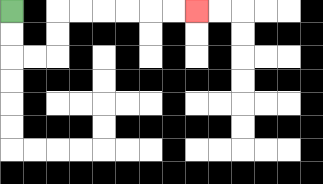{'start': '[0, 0]', 'end': '[8, 0]', 'path_directions': 'D,D,R,R,U,U,R,R,R,R,R,R', 'path_coordinates': '[[0, 0], [0, 1], [0, 2], [1, 2], [2, 2], [2, 1], [2, 0], [3, 0], [4, 0], [5, 0], [6, 0], [7, 0], [8, 0]]'}